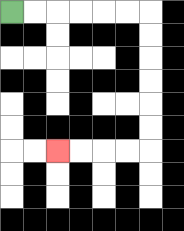{'start': '[0, 0]', 'end': '[2, 6]', 'path_directions': 'R,R,R,R,R,R,D,D,D,D,D,D,L,L,L,L', 'path_coordinates': '[[0, 0], [1, 0], [2, 0], [3, 0], [4, 0], [5, 0], [6, 0], [6, 1], [6, 2], [6, 3], [6, 4], [6, 5], [6, 6], [5, 6], [4, 6], [3, 6], [2, 6]]'}